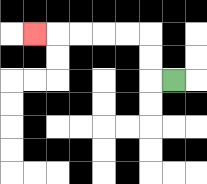{'start': '[7, 3]', 'end': '[1, 1]', 'path_directions': 'L,U,U,L,L,L,L,L', 'path_coordinates': '[[7, 3], [6, 3], [6, 2], [6, 1], [5, 1], [4, 1], [3, 1], [2, 1], [1, 1]]'}